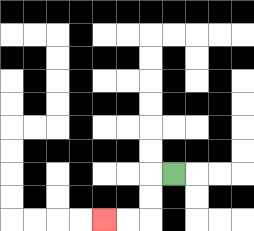{'start': '[7, 7]', 'end': '[4, 9]', 'path_directions': 'L,D,D,L,L', 'path_coordinates': '[[7, 7], [6, 7], [6, 8], [6, 9], [5, 9], [4, 9]]'}